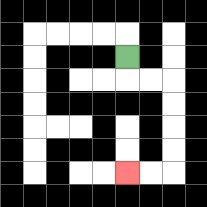{'start': '[5, 2]', 'end': '[5, 7]', 'path_directions': 'D,R,R,D,D,D,D,L,L', 'path_coordinates': '[[5, 2], [5, 3], [6, 3], [7, 3], [7, 4], [7, 5], [7, 6], [7, 7], [6, 7], [5, 7]]'}